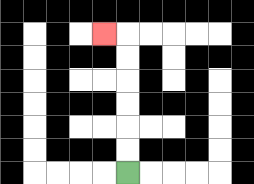{'start': '[5, 7]', 'end': '[4, 1]', 'path_directions': 'U,U,U,U,U,U,L', 'path_coordinates': '[[5, 7], [5, 6], [5, 5], [5, 4], [5, 3], [5, 2], [5, 1], [4, 1]]'}